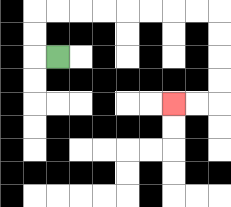{'start': '[2, 2]', 'end': '[7, 4]', 'path_directions': 'L,U,U,R,R,R,R,R,R,R,R,D,D,D,D,L,L', 'path_coordinates': '[[2, 2], [1, 2], [1, 1], [1, 0], [2, 0], [3, 0], [4, 0], [5, 0], [6, 0], [7, 0], [8, 0], [9, 0], [9, 1], [9, 2], [9, 3], [9, 4], [8, 4], [7, 4]]'}